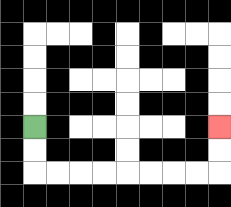{'start': '[1, 5]', 'end': '[9, 5]', 'path_directions': 'D,D,R,R,R,R,R,R,R,R,U,U', 'path_coordinates': '[[1, 5], [1, 6], [1, 7], [2, 7], [3, 7], [4, 7], [5, 7], [6, 7], [7, 7], [8, 7], [9, 7], [9, 6], [9, 5]]'}